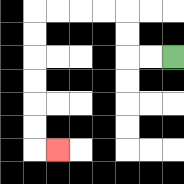{'start': '[7, 2]', 'end': '[2, 6]', 'path_directions': 'L,L,U,U,L,L,L,L,D,D,D,D,D,D,R', 'path_coordinates': '[[7, 2], [6, 2], [5, 2], [5, 1], [5, 0], [4, 0], [3, 0], [2, 0], [1, 0], [1, 1], [1, 2], [1, 3], [1, 4], [1, 5], [1, 6], [2, 6]]'}